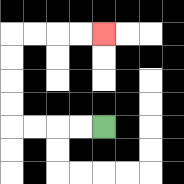{'start': '[4, 5]', 'end': '[4, 1]', 'path_directions': 'L,L,L,L,U,U,U,U,R,R,R,R', 'path_coordinates': '[[4, 5], [3, 5], [2, 5], [1, 5], [0, 5], [0, 4], [0, 3], [0, 2], [0, 1], [1, 1], [2, 1], [3, 1], [4, 1]]'}